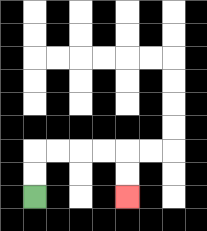{'start': '[1, 8]', 'end': '[5, 8]', 'path_directions': 'U,U,R,R,R,R,D,D', 'path_coordinates': '[[1, 8], [1, 7], [1, 6], [2, 6], [3, 6], [4, 6], [5, 6], [5, 7], [5, 8]]'}